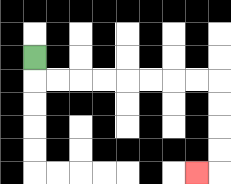{'start': '[1, 2]', 'end': '[8, 7]', 'path_directions': 'D,R,R,R,R,R,R,R,R,D,D,D,D,L', 'path_coordinates': '[[1, 2], [1, 3], [2, 3], [3, 3], [4, 3], [5, 3], [6, 3], [7, 3], [8, 3], [9, 3], [9, 4], [9, 5], [9, 6], [9, 7], [8, 7]]'}